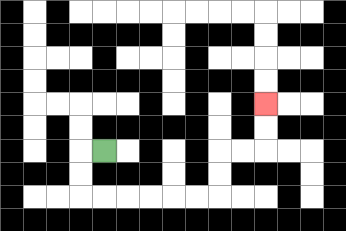{'start': '[4, 6]', 'end': '[11, 4]', 'path_directions': 'L,D,D,R,R,R,R,R,R,U,U,R,R,U,U', 'path_coordinates': '[[4, 6], [3, 6], [3, 7], [3, 8], [4, 8], [5, 8], [6, 8], [7, 8], [8, 8], [9, 8], [9, 7], [9, 6], [10, 6], [11, 6], [11, 5], [11, 4]]'}